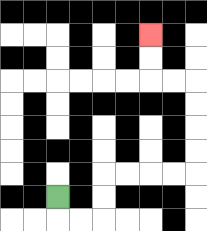{'start': '[2, 8]', 'end': '[6, 1]', 'path_directions': 'D,R,R,U,U,R,R,R,R,U,U,U,U,L,L,U,U', 'path_coordinates': '[[2, 8], [2, 9], [3, 9], [4, 9], [4, 8], [4, 7], [5, 7], [6, 7], [7, 7], [8, 7], [8, 6], [8, 5], [8, 4], [8, 3], [7, 3], [6, 3], [6, 2], [6, 1]]'}